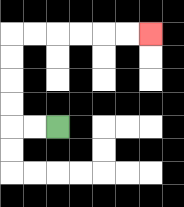{'start': '[2, 5]', 'end': '[6, 1]', 'path_directions': 'L,L,U,U,U,U,R,R,R,R,R,R', 'path_coordinates': '[[2, 5], [1, 5], [0, 5], [0, 4], [0, 3], [0, 2], [0, 1], [1, 1], [2, 1], [3, 1], [4, 1], [5, 1], [6, 1]]'}